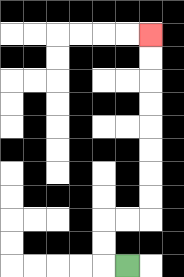{'start': '[5, 11]', 'end': '[6, 1]', 'path_directions': 'L,U,U,R,R,U,U,U,U,U,U,U,U', 'path_coordinates': '[[5, 11], [4, 11], [4, 10], [4, 9], [5, 9], [6, 9], [6, 8], [6, 7], [6, 6], [6, 5], [6, 4], [6, 3], [6, 2], [6, 1]]'}